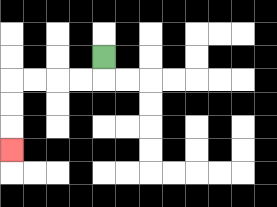{'start': '[4, 2]', 'end': '[0, 6]', 'path_directions': 'D,L,L,L,L,D,D,D', 'path_coordinates': '[[4, 2], [4, 3], [3, 3], [2, 3], [1, 3], [0, 3], [0, 4], [0, 5], [0, 6]]'}